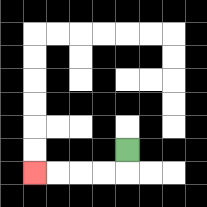{'start': '[5, 6]', 'end': '[1, 7]', 'path_directions': 'D,L,L,L,L', 'path_coordinates': '[[5, 6], [5, 7], [4, 7], [3, 7], [2, 7], [1, 7]]'}